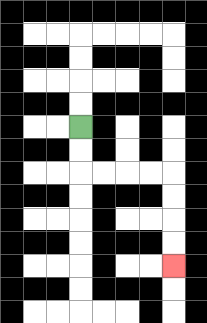{'start': '[3, 5]', 'end': '[7, 11]', 'path_directions': 'D,D,R,R,R,R,D,D,D,D', 'path_coordinates': '[[3, 5], [3, 6], [3, 7], [4, 7], [5, 7], [6, 7], [7, 7], [7, 8], [7, 9], [7, 10], [7, 11]]'}